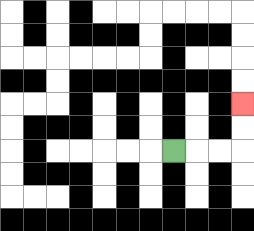{'start': '[7, 6]', 'end': '[10, 4]', 'path_directions': 'R,R,R,U,U', 'path_coordinates': '[[7, 6], [8, 6], [9, 6], [10, 6], [10, 5], [10, 4]]'}